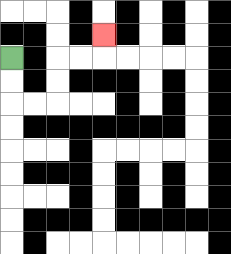{'start': '[0, 2]', 'end': '[4, 1]', 'path_directions': 'D,D,R,R,U,U,R,R,U', 'path_coordinates': '[[0, 2], [0, 3], [0, 4], [1, 4], [2, 4], [2, 3], [2, 2], [3, 2], [4, 2], [4, 1]]'}